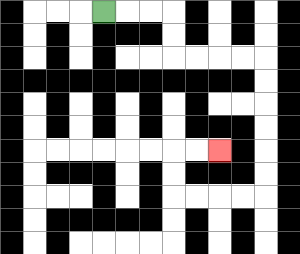{'start': '[4, 0]', 'end': '[9, 6]', 'path_directions': 'R,R,R,D,D,R,R,R,R,D,D,D,D,D,D,L,L,L,L,U,U,R,R', 'path_coordinates': '[[4, 0], [5, 0], [6, 0], [7, 0], [7, 1], [7, 2], [8, 2], [9, 2], [10, 2], [11, 2], [11, 3], [11, 4], [11, 5], [11, 6], [11, 7], [11, 8], [10, 8], [9, 8], [8, 8], [7, 8], [7, 7], [7, 6], [8, 6], [9, 6]]'}